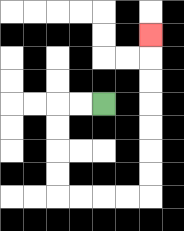{'start': '[4, 4]', 'end': '[6, 1]', 'path_directions': 'L,L,D,D,D,D,R,R,R,R,U,U,U,U,U,U,U', 'path_coordinates': '[[4, 4], [3, 4], [2, 4], [2, 5], [2, 6], [2, 7], [2, 8], [3, 8], [4, 8], [5, 8], [6, 8], [6, 7], [6, 6], [6, 5], [6, 4], [6, 3], [6, 2], [6, 1]]'}